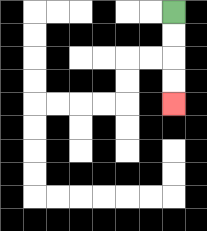{'start': '[7, 0]', 'end': '[7, 4]', 'path_directions': 'D,D,D,D', 'path_coordinates': '[[7, 0], [7, 1], [7, 2], [7, 3], [7, 4]]'}